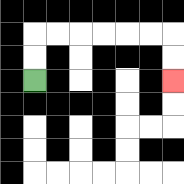{'start': '[1, 3]', 'end': '[7, 3]', 'path_directions': 'U,U,R,R,R,R,R,R,D,D', 'path_coordinates': '[[1, 3], [1, 2], [1, 1], [2, 1], [3, 1], [4, 1], [5, 1], [6, 1], [7, 1], [7, 2], [7, 3]]'}